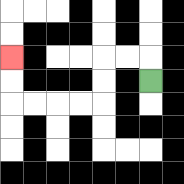{'start': '[6, 3]', 'end': '[0, 2]', 'path_directions': 'U,L,L,D,D,L,L,L,L,U,U', 'path_coordinates': '[[6, 3], [6, 2], [5, 2], [4, 2], [4, 3], [4, 4], [3, 4], [2, 4], [1, 4], [0, 4], [0, 3], [0, 2]]'}